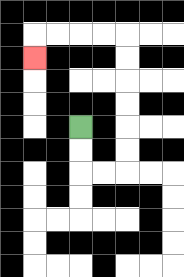{'start': '[3, 5]', 'end': '[1, 2]', 'path_directions': 'D,D,R,R,U,U,U,U,U,U,L,L,L,L,D', 'path_coordinates': '[[3, 5], [3, 6], [3, 7], [4, 7], [5, 7], [5, 6], [5, 5], [5, 4], [5, 3], [5, 2], [5, 1], [4, 1], [3, 1], [2, 1], [1, 1], [1, 2]]'}